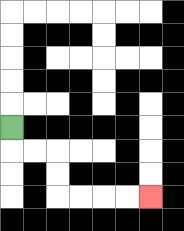{'start': '[0, 5]', 'end': '[6, 8]', 'path_directions': 'D,R,R,D,D,R,R,R,R', 'path_coordinates': '[[0, 5], [0, 6], [1, 6], [2, 6], [2, 7], [2, 8], [3, 8], [4, 8], [5, 8], [6, 8]]'}